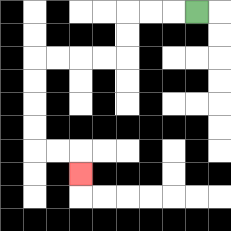{'start': '[8, 0]', 'end': '[3, 7]', 'path_directions': 'L,L,L,D,D,L,L,L,L,D,D,D,D,R,R,D', 'path_coordinates': '[[8, 0], [7, 0], [6, 0], [5, 0], [5, 1], [5, 2], [4, 2], [3, 2], [2, 2], [1, 2], [1, 3], [1, 4], [1, 5], [1, 6], [2, 6], [3, 6], [3, 7]]'}